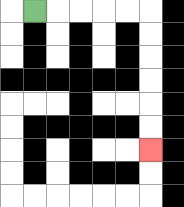{'start': '[1, 0]', 'end': '[6, 6]', 'path_directions': 'R,R,R,R,R,D,D,D,D,D,D', 'path_coordinates': '[[1, 0], [2, 0], [3, 0], [4, 0], [5, 0], [6, 0], [6, 1], [6, 2], [6, 3], [6, 4], [6, 5], [6, 6]]'}